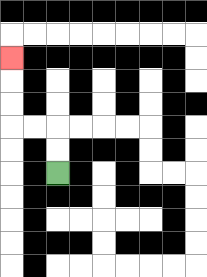{'start': '[2, 7]', 'end': '[0, 2]', 'path_directions': 'U,U,L,L,U,U,U', 'path_coordinates': '[[2, 7], [2, 6], [2, 5], [1, 5], [0, 5], [0, 4], [0, 3], [0, 2]]'}